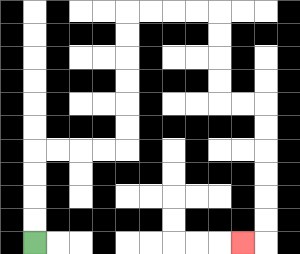{'start': '[1, 10]', 'end': '[10, 10]', 'path_directions': 'U,U,U,U,R,R,R,R,U,U,U,U,U,U,R,R,R,R,D,D,D,D,R,R,D,D,D,D,D,D,L', 'path_coordinates': '[[1, 10], [1, 9], [1, 8], [1, 7], [1, 6], [2, 6], [3, 6], [4, 6], [5, 6], [5, 5], [5, 4], [5, 3], [5, 2], [5, 1], [5, 0], [6, 0], [7, 0], [8, 0], [9, 0], [9, 1], [9, 2], [9, 3], [9, 4], [10, 4], [11, 4], [11, 5], [11, 6], [11, 7], [11, 8], [11, 9], [11, 10], [10, 10]]'}